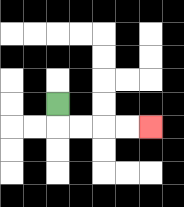{'start': '[2, 4]', 'end': '[6, 5]', 'path_directions': 'D,R,R,R,R', 'path_coordinates': '[[2, 4], [2, 5], [3, 5], [4, 5], [5, 5], [6, 5]]'}